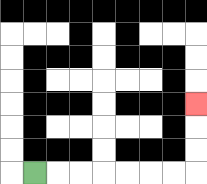{'start': '[1, 7]', 'end': '[8, 4]', 'path_directions': 'R,R,R,R,R,R,R,U,U,U', 'path_coordinates': '[[1, 7], [2, 7], [3, 7], [4, 7], [5, 7], [6, 7], [7, 7], [8, 7], [8, 6], [8, 5], [8, 4]]'}